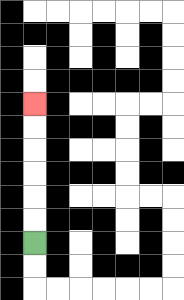{'start': '[1, 10]', 'end': '[1, 4]', 'path_directions': 'U,U,U,U,U,U', 'path_coordinates': '[[1, 10], [1, 9], [1, 8], [1, 7], [1, 6], [1, 5], [1, 4]]'}